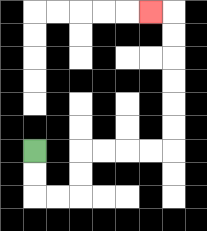{'start': '[1, 6]', 'end': '[6, 0]', 'path_directions': 'D,D,R,R,U,U,R,R,R,R,U,U,U,U,U,U,L', 'path_coordinates': '[[1, 6], [1, 7], [1, 8], [2, 8], [3, 8], [3, 7], [3, 6], [4, 6], [5, 6], [6, 6], [7, 6], [7, 5], [7, 4], [7, 3], [7, 2], [7, 1], [7, 0], [6, 0]]'}